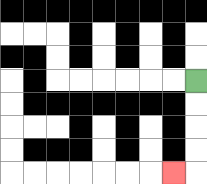{'start': '[8, 3]', 'end': '[7, 7]', 'path_directions': 'D,D,D,D,L', 'path_coordinates': '[[8, 3], [8, 4], [8, 5], [8, 6], [8, 7], [7, 7]]'}